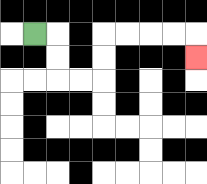{'start': '[1, 1]', 'end': '[8, 2]', 'path_directions': 'R,D,D,R,R,U,U,R,R,R,R,D', 'path_coordinates': '[[1, 1], [2, 1], [2, 2], [2, 3], [3, 3], [4, 3], [4, 2], [4, 1], [5, 1], [6, 1], [7, 1], [8, 1], [8, 2]]'}